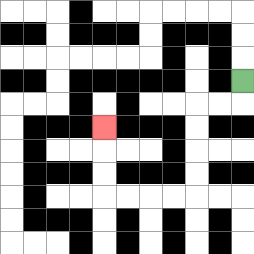{'start': '[10, 3]', 'end': '[4, 5]', 'path_directions': 'D,L,L,D,D,D,D,L,L,L,L,U,U,U', 'path_coordinates': '[[10, 3], [10, 4], [9, 4], [8, 4], [8, 5], [8, 6], [8, 7], [8, 8], [7, 8], [6, 8], [5, 8], [4, 8], [4, 7], [4, 6], [4, 5]]'}